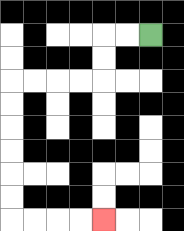{'start': '[6, 1]', 'end': '[4, 9]', 'path_directions': 'L,L,D,D,L,L,L,L,D,D,D,D,D,D,R,R,R,R', 'path_coordinates': '[[6, 1], [5, 1], [4, 1], [4, 2], [4, 3], [3, 3], [2, 3], [1, 3], [0, 3], [0, 4], [0, 5], [0, 6], [0, 7], [0, 8], [0, 9], [1, 9], [2, 9], [3, 9], [4, 9]]'}